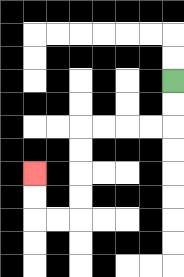{'start': '[7, 3]', 'end': '[1, 7]', 'path_directions': 'D,D,L,L,L,L,D,D,D,D,L,L,U,U', 'path_coordinates': '[[7, 3], [7, 4], [7, 5], [6, 5], [5, 5], [4, 5], [3, 5], [3, 6], [3, 7], [3, 8], [3, 9], [2, 9], [1, 9], [1, 8], [1, 7]]'}